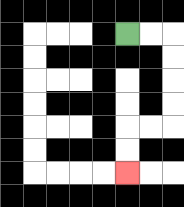{'start': '[5, 1]', 'end': '[5, 7]', 'path_directions': 'R,R,D,D,D,D,L,L,D,D', 'path_coordinates': '[[5, 1], [6, 1], [7, 1], [7, 2], [7, 3], [7, 4], [7, 5], [6, 5], [5, 5], [5, 6], [5, 7]]'}